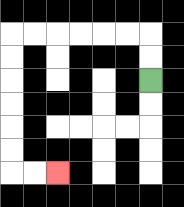{'start': '[6, 3]', 'end': '[2, 7]', 'path_directions': 'U,U,L,L,L,L,L,L,D,D,D,D,D,D,R,R', 'path_coordinates': '[[6, 3], [6, 2], [6, 1], [5, 1], [4, 1], [3, 1], [2, 1], [1, 1], [0, 1], [0, 2], [0, 3], [0, 4], [0, 5], [0, 6], [0, 7], [1, 7], [2, 7]]'}